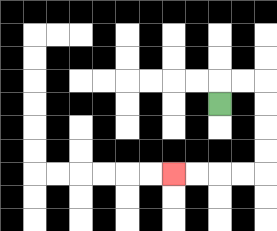{'start': '[9, 4]', 'end': '[7, 7]', 'path_directions': 'U,R,R,D,D,D,D,L,L,L,L', 'path_coordinates': '[[9, 4], [9, 3], [10, 3], [11, 3], [11, 4], [11, 5], [11, 6], [11, 7], [10, 7], [9, 7], [8, 7], [7, 7]]'}